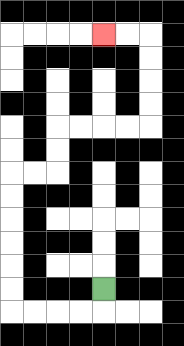{'start': '[4, 12]', 'end': '[4, 1]', 'path_directions': 'D,L,L,L,L,U,U,U,U,U,U,R,R,U,U,R,R,R,R,U,U,U,U,L,L', 'path_coordinates': '[[4, 12], [4, 13], [3, 13], [2, 13], [1, 13], [0, 13], [0, 12], [0, 11], [0, 10], [0, 9], [0, 8], [0, 7], [1, 7], [2, 7], [2, 6], [2, 5], [3, 5], [4, 5], [5, 5], [6, 5], [6, 4], [6, 3], [6, 2], [6, 1], [5, 1], [4, 1]]'}